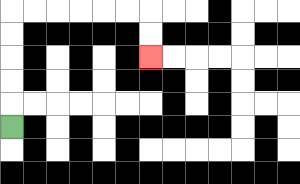{'start': '[0, 5]', 'end': '[6, 2]', 'path_directions': 'U,U,U,U,U,R,R,R,R,R,R,D,D', 'path_coordinates': '[[0, 5], [0, 4], [0, 3], [0, 2], [0, 1], [0, 0], [1, 0], [2, 0], [3, 0], [4, 0], [5, 0], [6, 0], [6, 1], [6, 2]]'}